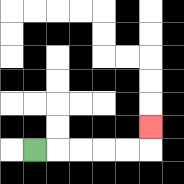{'start': '[1, 6]', 'end': '[6, 5]', 'path_directions': 'R,R,R,R,R,U', 'path_coordinates': '[[1, 6], [2, 6], [3, 6], [4, 6], [5, 6], [6, 6], [6, 5]]'}